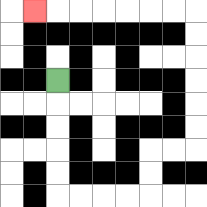{'start': '[2, 3]', 'end': '[1, 0]', 'path_directions': 'D,D,D,D,D,R,R,R,R,U,U,R,R,U,U,U,U,U,U,L,L,L,L,L,L,L', 'path_coordinates': '[[2, 3], [2, 4], [2, 5], [2, 6], [2, 7], [2, 8], [3, 8], [4, 8], [5, 8], [6, 8], [6, 7], [6, 6], [7, 6], [8, 6], [8, 5], [8, 4], [8, 3], [8, 2], [8, 1], [8, 0], [7, 0], [6, 0], [5, 0], [4, 0], [3, 0], [2, 0], [1, 0]]'}